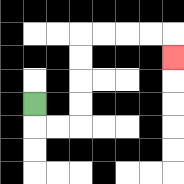{'start': '[1, 4]', 'end': '[7, 2]', 'path_directions': 'D,R,R,U,U,U,U,R,R,R,R,D', 'path_coordinates': '[[1, 4], [1, 5], [2, 5], [3, 5], [3, 4], [3, 3], [3, 2], [3, 1], [4, 1], [5, 1], [6, 1], [7, 1], [7, 2]]'}